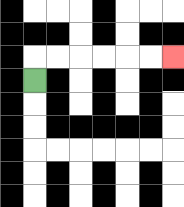{'start': '[1, 3]', 'end': '[7, 2]', 'path_directions': 'U,R,R,R,R,R,R', 'path_coordinates': '[[1, 3], [1, 2], [2, 2], [3, 2], [4, 2], [5, 2], [6, 2], [7, 2]]'}